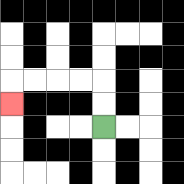{'start': '[4, 5]', 'end': '[0, 4]', 'path_directions': 'U,U,L,L,L,L,D', 'path_coordinates': '[[4, 5], [4, 4], [4, 3], [3, 3], [2, 3], [1, 3], [0, 3], [0, 4]]'}